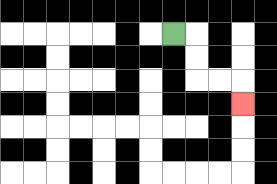{'start': '[7, 1]', 'end': '[10, 4]', 'path_directions': 'R,D,D,R,R,D', 'path_coordinates': '[[7, 1], [8, 1], [8, 2], [8, 3], [9, 3], [10, 3], [10, 4]]'}